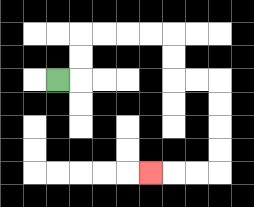{'start': '[2, 3]', 'end': '[6, 7]', 'path_directions': 'R,U,U,R,R,R,R,D,D,R,R,D,D,D,D,L,L,L', 'path_coordinates': '[[2, 3], [3, 3], [3, 2], [3, 1], [4, 1], [5, 1], [6, 1], [7, 1], [7, 2], [7, 3], [8, 3], [9, 3], [9, 4], [9, 5], [9, 6], [9, 7], [8, 7], [7, 7], [6, 7]]'}